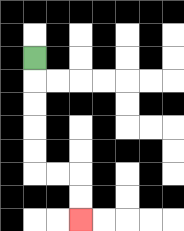{'start': '[1, 2]', 'end': '[3, 9]', 'path_directions': 'D,D,D,D,D,R,R,D,D', 'path_coordinates': '[[1, 2], [1, 3], [1, 4], [1, 5], [1, 6], [1, 7], [2, 7], [3, 7], [3, 8], [3, 9]]'}